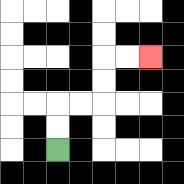{'start': '[2, 6]', 'end': '[6, 2]', 'path_directions': 'U,U,R,R,U,U,R,R', 'path_coordinates': '[[2, 6], [2, 5], [2, 4], [3, 4], [4, 4], [4, 3], [4, 2], [5, 2], [6, 2]]'}